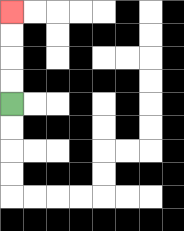{'start': '[0, 4]', 'end': '[0, 0]', 'path_directions': 'U,U,U,U', 'path_coordinates': '[[0, 4], [0, 3], [0, 2], [0, 1], [0, 0]]'}